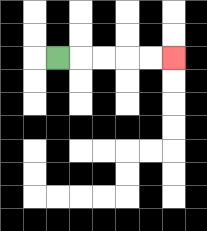{'start': '[2, 2]', 'end': '[7, 2]', 'path_directions': 'R,R,R,R,R', 'path_coordinates': '[[2, 2], [3, 2], [4, 2], [5, 2], [6, 2], [7, 2]]'}